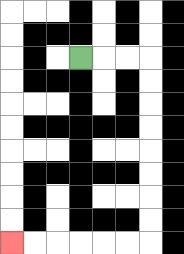{'start': '[3, 2]', 'end': '[0, 10]', 'path_directions': 'R,R,R,D,D,D,D,D,D,D,D,L,L,L,L,L,L', 'path_coordinates': '[[3, 2], [4, 2], [5, 2], [6, 2], [6, 3], [6, 4], [6, 5], [6, 6], [6, 7], [6, 8], [6, 9], [6, 10], [5, 10], [4, 10], [3, 10], [2, 10], [1, 10], [0, 10]]'}